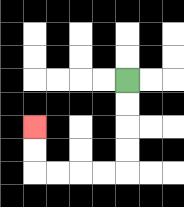{'start': '[5, 3]', 'end': '[1, 5]', 'path_directions': 'D,D,D,D,L,L,L,L,U,U', 'path_coordinates': '[[5, 3], [5, 4], [5, 5], [5, 6], [5, 7], [4, 7], [3, 7], [2, 7], [1, 7], [1, 6], [1, 5]]'}